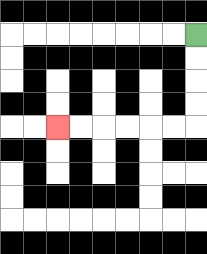{'start': '[8, 1]', 'end': '[2, 5]', 'path_directions': 'D,D,D,D,L,L,L,L,L,L', 'path_coordinates': '[[8, 1], [8, 2], [8, 3], [8, 4], [8, 5], [7, 5], [6, 5], [5, 5], [4, 5], [3, 5], [2, 5]]'}